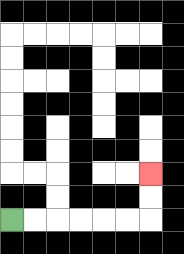{'start': '[0, 9]', 'end': '[6, 7]', 'path_directions': 'R,R,R,R,R,R,U,U', 'path_coordinates': '[[0, 9], [1, 9], [2, 9], [3, 9], [4, 9], [5, 9], [6, 9], [6, 8], [6, 7]]'}